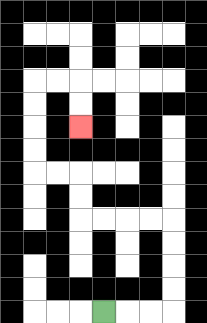{'start': '[4, 13]', 'end': '[3, 5]', 'path_directions': 'R,R,R,U,U,U,U,L,L,L,L,U,U,L,L,U,U,U,U,R,R,D,D', 'path_coordinates': '[[4, 13], [5, 13], [6, 13], [7, 13], [7, 12], [7, 11], [7, 10], [7, 9], [6, 9], [5, 9], [4, 9], [3, 9], [3, 8], [3, 7], [2, 7], [1, 7], [1, 6], [1, 5], [1, 4], [1, 3], [2, 3], [3, 3], [3, 4], [3, 5]]'}